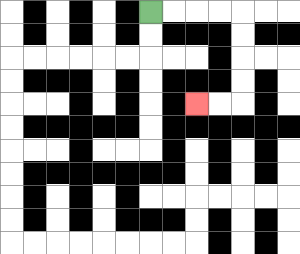{'start': '[6, 0]', 'end': '[8, 4]', 'path_directions': 'R,R,R,R,D,D,D,D,L,L', 'path_coordinates': '[[6, 0], [7, 0], [8, 0], [9, 0], [10, 0], [10, 1], [10, 2], [10, 3], [10, 4], [9, 4], [8, 4]]'}